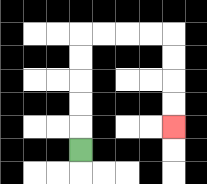{'start': '[3, 6]', 'end': '[7, 5]', 'path_directions': 'U,U,U,U,U,R,R,R,R,D,D,D,D', 'path_coordinates': '[[3, 6], [3, 5], [3, 4], [3, 3], [3, 2], [3, 1], [4, 1], [5, 1], [6, 1], [7, 1], [7, 2], [7, 3], [7, 4], [7, 5]]'}